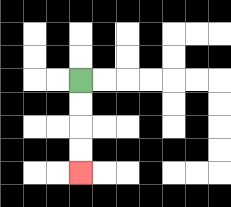{'start': '[3, 3]', 'end': '[3, 7]', 'path_directions': 'D,D,D,D', 'path_coordinates': '[[3, 3], [3, 4], [3, 5], [3, 6], [3, 7]]'}